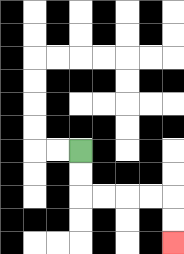{'start': '[3, 6]', 'end': '[7, 10]', 'path_directions': 'D,D,R,R,R,R,D,D', 'path_coordinates': '[[3, 6], [3, 7], [3, 8], [4, 8], [5, 8], [6, 8], [7, 8], [7, 9], [7, 10]]'}